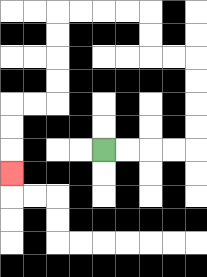{'start': '[4, 6]', 'end': '[0, 7]', 'path_directions': 'R,R,R,R,U,U,U,U,L,L,U,U,L,L,L,L,D,D,D,D,L,L,D,D,D', 'path_coordinates': '[[4, 6], [5, 6], [6, 6], [7, 6], [8, 6], [8, 5], [8, 4], [8, 3], [8, 2], [7, 2], [6, 2], [6, 1], [6, 0], [5, 0], [4, 0], [3, 0], [2, 0], [2, 1], [2, 2], [2, 3], [2, 4], [1, 4], [0, 4], [0, 5], [0, 6], [0, 7]]'}